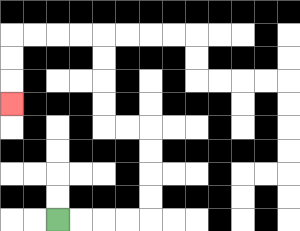{'start': '[2, 9]', 'end': '[0, 4]', 'path_directions': 'R,R,R,R,U,U,U,U,L,L,U,U,U,U,L,L,L,L,D,D,D', 'path_coordinates': '[[2, 9], [3, 9], [4, 9], [5, 9], [6, 9], [6, 8], [6, 7], [6, 6], [6, 5], [5, 5], [4, 5], [4, 4], [4, 3], [4, 2], [4, 1], [3, 1], [2, 1], [1, 1], [0, 1], [0, 2], [0, 3], [0, 4]]'}